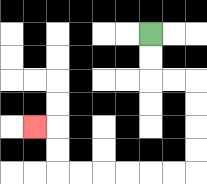{'start': '[6, 1]', 'end': '[1, 5]', 'path_directions': 'D,D,R,R,D,D,D,D,L,L,L,L,L,L,U,U,L', 'path_coordinates': '[[6, 1], [6, 2], [6, 3], [7, 3], [8, 3], [8, 4], [8, 5], [8, 6], [8, 7], [7, 7], [6, 7], [5, 7], [4, 7], [3, 7], [2, 7], [2, 6], [2, 5], [1, 5]]'}